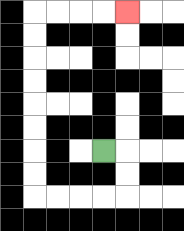{'start': '[4, 6]', 'end': '[5, 0]', 'path_directions': 'R,D,D,L,L,L,L,U,U,U,U,U,U,U,U,R,R,R,R', 'path_coordinates': '[[4, 6], [5, 6], [5, 7], [5, 8], [4, 8], [3, 8], [2, 8], [1, 8], [1, 7], [1, 6], [1, 5], [1, 4], [1, 3], [1, 2], [1, 1], [1, 0], [2, 0], [3, 0], [4, 0], [5, 0]]'}